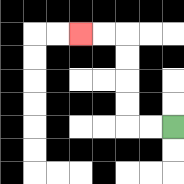{'start': '[7, 5]', 'end': '[3, 1]', 'path_directions': 'L,L,U,U,U,U,L,L', 'path_coordinates': '[[7, 5], [6, 5], [5, 5], [5, 4], [5, 3], [5, 2], [5, 1], [4, 1], [3, 1]]'}